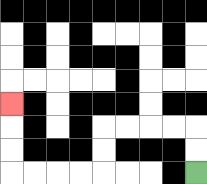{'start': '[8, 7]', 'end': '[0, 4]', 'path_directions': 'U,U,L,L,L,L,D,D,L,L,L,L,U,U,U', 'path_coordinates': '[[8, 7], [8, 6], [8, 5], [7, 5], [6, 5], [5, 5], [4, 5], [4, 6], [4, 7], [3, 7], [2, 7], [1, 7], [0, 7], [0, 6], [0, 5], [0, 4]]'}